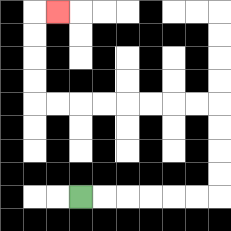{'start': '[3, 8]', 'end': '[2, 0]', 'path_directions': 'R,R,R,R,R,R,U,U,U,U,L,L,L,L,L,L,L,L,U,U,U,U,R', 'path_coordinates': '[[3, 8], [4, 8], [5, 8], [6, 8], [7, 8], [8, 8], [9, 8], [9, 7], [9, 6], [9, 5], [9, 4], [8, 4], [7, 4], [6, 4], [5, 4], [4, 4], [3, 4], [2, 4], [1, 4], [1, 3], [1, 2], [1, 1], [1, 0], [2, 0]]'}